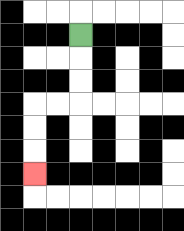{'start': '[3, 1]', 'end': '[1, 7]', 'path_directions': 'D,D,D,L,L,D,D,D', 'path_coordinates': '[[3, 1], [3, 2], [3, 3], [3, 4], [2, 4], [1, 4], [1, 5], [1, 6], [1, 7]]'}